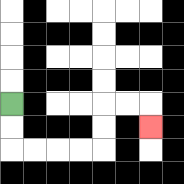{'start': '[0, 4]', 'end': '[6, 5]', 'path_directions': 'D,D,R,R,R,R,U,U,R,R,D', 'path_coordinates': '[[0, 4], [0, 5], [0, 6], [1, 6], [2, 6], [3, 6], [4, 6], [4, 5], [4, 4], [5, 4], [6, 4], [6, 5]]'}